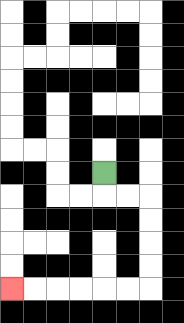{'start': '[4, 7]', 'end': '[0, 12]', 'path_directions': 'D,R,R,D,D,D,D,L,L,L,L,L,L', 'path_coordinates': '[[4, 7], [4, 8], [5, 8], [6, 8], [6, 9], [6, 10], [6, 11], [6, 12], [5, 12], [4, 12], [3, 12], [2, 12], [1, 12], [0, 12]]'}